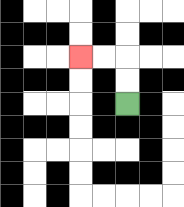{'start': '[5, 4]', 'end': '[3, 2]', 'path_directions': 'U,U,L,L', 'path_coordinates': '[[5, 4], [5, 3], [5, 2], [4, 2], [3, 2]]'}